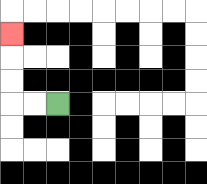{'start': '[2, 4]', 'end': '[0, 1]', 'path_directions': 'L,L,U,U,U', 'path_coordinates': '[[2, 4], [1, 4], [0, 4], [0, 3], [0, 2], [0, 1]]'}